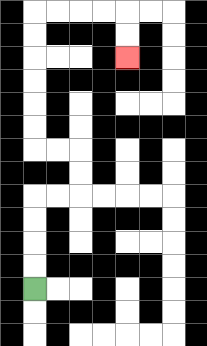{'start': '[1, 12]', 'end': '[5, 2]', 'path_directions': 'U,U,U,U,R,R,U,U,L,L,U,U,U,U,U,U,R,R,R,R,D,D', 'path_coordinates': '[[1, 12], [1, 11], [1, 10], [1, 9], [1, 8], [2, 8], [3, 8], [3, 7], [3, 6], [2, 6], [1, 6], [1, 5], [1, 4], [1, 3], [1, 2], [1, 1], [1, 0], [2, 0], [3, 0], [4, 0], [5, 0], [5, 1], [5, 2]]'}